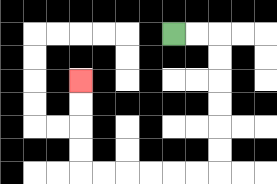{'start': '[7, 1]', 'end': '[3, 3]', 'path_directions': 'R,R,D,D,D,D,D,D,L,L,L,L,L,L,U,U,U,U', 'path_coordinates': '[[7, 1], [8, 1], [9, 1], [9, 2], [9, 3], [9, 4], [9, 5], [9, 6], [9, 7], [8, 7], [7, 7], [6, 7], [5, 7], [4, 7], [3, 7], [3, 6], [3, 5], [3, 4], [3, 3]]'}